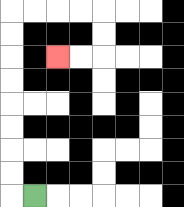{'start': '[1, 8]', 'end': '[2, 2]', 'path_directions': 'L,U,U,U,U,U,U,U,U,R,R,R,R,D,D,L,L', 'path_coordinates': '[[1, 8], [0, 8], [0, 7], [0, 6], [0, 5], [0, 4], [0, 3], [0, 2], [0, 1], [0, 0], [1, 0], [2, 0], [3, 0], [4, 0], [4, 1], [4, 2], [3, 2], [2, 2]]'}